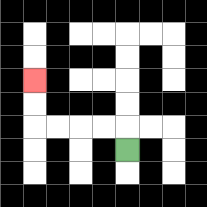{'start': '[5, 6]', 'end': '[1, 3]', 'path_directions': 'U,L,L,L,L,U,U', 'path_coordinates': '[[5, 6], [5, 5], [4, 5], [3, 5], [2, 5], [1, 5], [1, 4], [1, 3]]'}